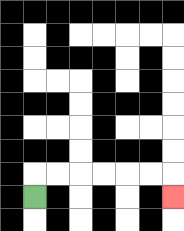{'start': '[1, 8]', 'end': '[7, 8]', 'path_directions': 'U,R,R,R,R,R,R,D', 'path_coordinates': '[[1, 8], [1, 7], [2, 7], [3, 7], [4, 7], [5, 7], [6, 7], [7, 7], [7, 8]]'}